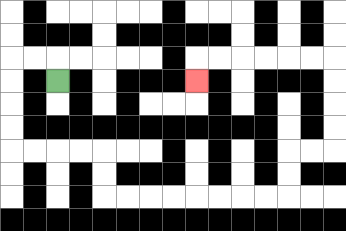{'start': '[2, 3]', 'end': '[8, 3]', 'path_directions': 'U,L,L,D,D,D,D,R,R,R,R,D,D,R,R,R,R,R,R,R,R,U,U,R,R,U,U,U,U,L,L,L,L,L,L,D', 'path_coordinates': '[[2, 3], [2, 2], [1, 2], [0, 2], [0, 3], [0, 4], [0, 5], [0, 6], [1, 6], [2, 6], [3, 6], [4, 6], [4, 7], [4, 8], [5, 8], [6, 8], [7, 8], [8, 8], [9, 8], [10, 8], [11, 8], [12, 8], [12, 7], [12, 6], [13, 6], [14, 6], [14, 5], [14, 4], [14, 3], [14, 2], [13, 2], [12, 2], [11, 2], [10, 2], [9, 2], [8, 2], [8, 3]]'}